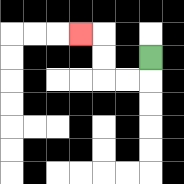{'start': '[6, 2]', 'end': '[3, 1]', 'path_directions': 'D,L,L,U,U,L', 'path_coordinates': '[[6, 2], [6, 3], [5, 3], [4, 3], [4, 2], [4, 1], [3, 1]]'}